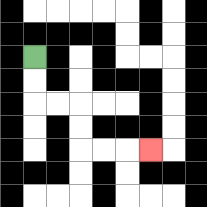{'start': '[1, 2]', 'end': '[6, 6]', 'path_directions': 'D,D,R,R,D,D,R,R,R', 'path_coordinates': '[[1, 2], [1, 3], [1, 4], [2, 4], [3, 4], [3, 5], [3, 6], [4, 6], [5, 6], [6, 6]]'}